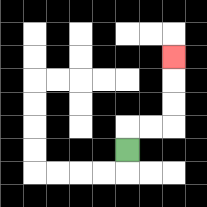{'start': '[5, 6]', 'end': '[7, 2]', 'path_directions': 'U,R,R,U,U,U', 'path_coordinates': '[[5, 6], [5, 5], [6, 5], [7, 5], [7, 4], [7, 3], [7, 2]]'}